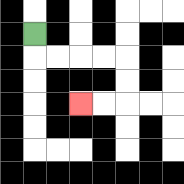{'start': '[1, 1]', 'end': '[3, 4]', 'path_directions': 'D,R,R,R,R,D,D,L,L', 'path_coordinates': '[[1, 1], [1, 2], [2, 2], [3, 2], [4, 2], [5, 2], [5, 3], [5, 4], [4, 4], [3, 4]]'}